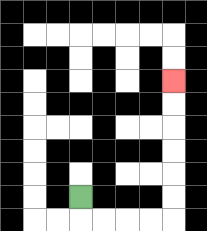{'start': '[3, 8]', 'end': '[7, 3]', 'path_directions': 'D,R,R,R,R,U,U,U,U,U,U', 'path_coordinates': '[[3, 8], [3, 9], [4, 9], [5, 9], [6, 9], [7, 9], [7, 8], [7, 7], [7, 6], [7, 5], [7, 4], [7, 3]]'}